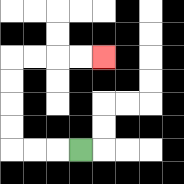{'start': '[3, 6]', 'end': '[4, 2]', 'path_directions': 'L,L,L,U,U,U,U,R,R,R,R', 'path_coordinates': '[[3, 6], [2, 6], [1, 6], [0, 6], [0, 5], [0, 4], [0, 3], [0, 2], [1, 2], [2, 2], [3, 2], [4, 2]]'}